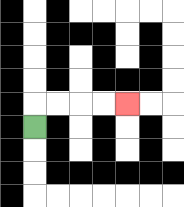{'start': '[1, 5]', 'end': '[5, 4]', 'path_directions': 'U,R,R,R,R', 'path_coordinates': '[[1, 5], [1, 4], [2, 4], [3, 4], [4, 4], [5, 4]]'}